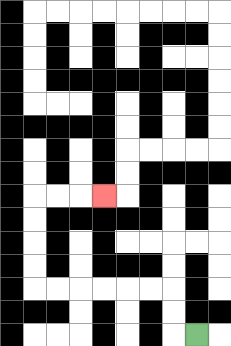{'start': '[8, 14]', 'end': '[4, 8]', 'path_directions': 'L,U,U,L,L,L,L,L,L,U,U,U,U,R,R,R', 'path_coordinates': '[[8, 14], [7, 14], [7, 13], [7, 12], [6, 12], [5, 12], [4, 12], [3, 12], [2, 12], [1, 12], [1, 11], [1, 10], [1, 9], [1, 8], [2, 8], [3, 8], [4, 8]]'}